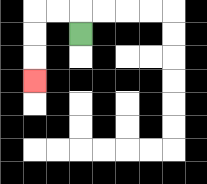{'start': '[3, 1]', 'end': '[1, 3]', 'path_directions': 'U,L,L,D,D,D', 'path_coordinates': '[[3, 1], [3, 0], [2, 0], [1, 0], [1, 1], [1, 2], [1, 3]]'}